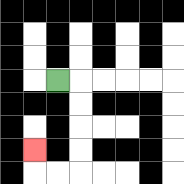{'start': '[2, 3]', 'end': '[1, 6]', 'path_directions': 'R,D,D,D,D,L,L,U', 'path_coordinates': '[[2, 3], [3, 3], [3, 4], [3, 5], [3, 6], [3, 7], [2, 7], [1, 7], [1, 6]]'}